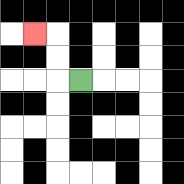{'start': '[3, 3]', 'end': '[1, 1]', 'path_directions': 'L,U,U,L', 'path_coordinates': '[[3, 3], [2, 3], [2, 2], [2, 1], [1, 1]]'}